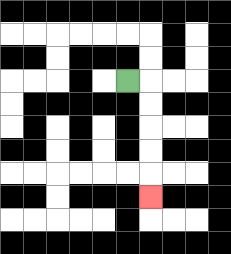{'start': '[5, 3]', 'end': '[6, 8]', 'path_directions': 'R,D,D,D,D,D', 'path_coordinates': '[[5, 3], [6, 3], [6, 4], [6, 5], [6, 6], [6, 7], [6, 8]]'}